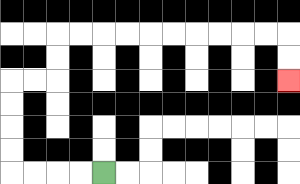{'start': '[4, 7]', 'end': '[12, 3]', 'path_directions': 'L,L,L,L,U,U,U,U,R,R,U,U,R,R,R,R,R,R,R,R,R,R,D,D', 'path_coordinates': '[[4, 7], [3, 7], [2, 7], [1, 7], [0, 7], [0, 6], [0, 5], [0, 4], [0, 3], [1, 3], [2, 3], [2, 2], [2, 1], [3, 1], [4, 1], [5, 1], [6, 1], [7, 1], [8, 1], [9, 1], [10, 1], [11, 1], [12, 1], [12, 2], [12, 3]]'}